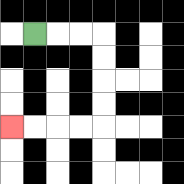{'start': '[1, 1]', 'end': '[0, 5]', 'path_directions': 'R,R,R,D,D,D,D,L,L,L,L', 'path_coordinates': '[[1, 1], [2, 1], [3, 1], [4, 1], [4, 2], [4, 3], [4, 4], [4, 5], [3, 5], [2, 5], [1, 5], [0, 5]]'}